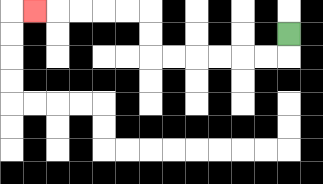{'start': '[12, 1]', 'end': '[1, 0]', 'path_directions': 'D,L,L,L,L,L,L,U,U,L,L,L,L,L', 'path_coordinates': '[[12, 1], [12, 2], [11, 2], [10, 2], [9, 2], [8, 2], [7, 2], [6, 2], [6, 1], [6, 0], [5, 0], [4, 0], [3, 0], [2, 0], [1, 0]]'}